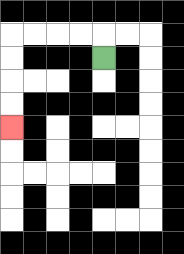{'start': '[4, 2]', 'end': '[0, 5]', 'path_directions': 'U,L,L,L,L,D,D,D,D', 'path_coordinates': '[[4, 2], [4, 1], [3, 1], [2, 1], [1, 1], [0, 1], [0, 2], [0, 3], [0, 4], [0, 5]]'}